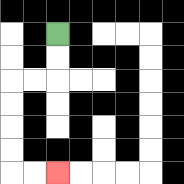{'start': '[2, 1]', 'end': '[2, 7]', 'path_directions': 'D,D,L,L,D,D,D,D,R,R', 'path_coordinates': '[[2, 1], [2, 2], [2, 3], [1, 3], [0, 3], [0, 4], [0, 5], [0, 6], [0, 7], [1, 7], [2, 7]]'}